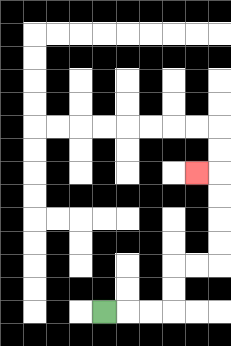{'start': '[4, 13]', 'end': '[8, 7]', 'path_directions': 'R,R,R,U,U,R,R,U,U,U,U,L', 'path_coordinates': '[[4, 13], [5, 13], [6, 13], [7, 13], [7, 12], [7, 11], [8, 11], [9, 11], [9, 10], [9, 9], [9, 8], [9, 7], [8, 7]]'}